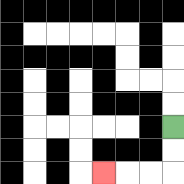{'start': '[7, 5]', 'end': '[4, 7]', 'path_directions': 'D,D,L,L,L', 'path_coordinates': '[[7, 5], [7, 6], [7, 7], [6, 7], [5, 7], [4, 7]]'}